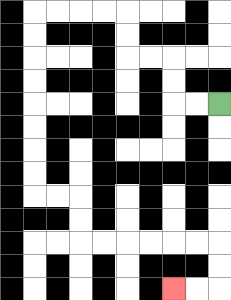{'start': '[9, 4]', 'end': '[7, 12]', 'path_directions': 'L,L,U,U,L,L,U,U,L,L,L,L,D,D,D,D,D,D,D,D,R,R,D,D,R,R,R,R,R,R,D,D,L,L', 'path_coordinates': '[[9, 4], [8, 4], [7, 4], [7, 3], [7, 2], [6, 2], [5, 2], [5, 1], [5, 0], [4, 0], [3, 0], [2, 0], [1, 0], [1, 1], [1, 2], [1, 3], [1, 4], [1, 5], [1, 6], [1, 7], [1, 8], [2, 8], [3, 8], [3, 9], [3, 10], [4, 10], [5, 10], [6, 10], [7, 10], [8, 10], [9, 10], [9, 11], [9, 12], [8, 12], [7, 12]]'}